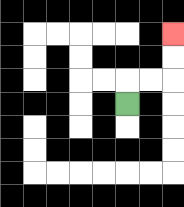{'start': '[5, 4]', 'end': '[7, 1]', 'path_directions': 'U,R,R,U,U', 'path_coordinates': '[[5, 4], [5, 3], [6, 3], [7, 3], [7, 2], [7, 1]]'}